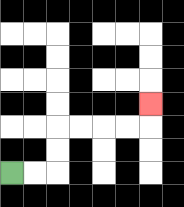{'start': '[0, 7]', 'end': '[6, 4]', 'path_directions': 'R,R,U,U,R,R,R,R,U', 'path_coordinates': '[[0, 7], [1, 7], [2, 7], [2, 6], [2, 5], [3, 5], [4, 5], [5, 5], [6, 5], [6, 4]]'}